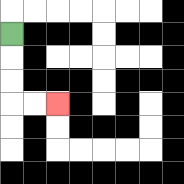{'start': '[0, 1]', 'end': '[2, 4]', 'path_directions': 'D,D,D,R,R', 'path_coordinates': '[[0, 1], [0, 2], [0, 3], [0, 4], [1, 4], [2, 4]]'}